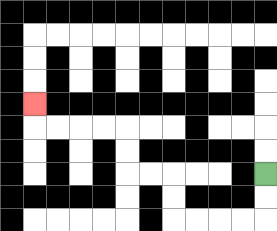{'start': '[11, 7]', 'end': '[1, 4]', 'path_directions': 'D,D,L,L,L,L,U,U,L,L,U,U,L,L,L,L,U', 'path_coordinates': '[[11, 7], [11, 8], [11, 9], [10, 9], [9, 9], [8, 9], [7, 9], [7, 8], [7, 7], [6, 7], [5, 7], [5, 6], [5, 5], [4, 5], [3, 5], [2, 5], [1, 5], [1, 4]]'}